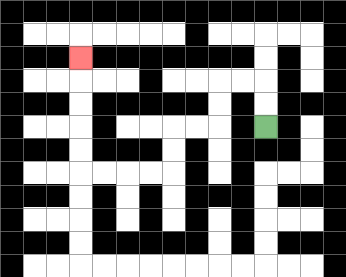{'start': '[11, 5]', 'end': '[3, 2]', 'path_directions': 'U,U,L,L,D,D,L,L,D,D,L,L,L,L,U,U,U,U,U', 'path_coordinates': '[[11, 5], [11, 4], [11, 3], [10, 3], [9, 3], [9, 4], [9, 5], [8, 5], [7, 5], [7, 6], [7, 7], [6, 7], [5, 7], [4, 7], [3, 7], [3, 6], [3, 5], [3, 4], [3, 3], [3, 2]]'}